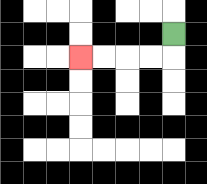{'start': '[7, 1]', 'end': '[3, 2]', 'path_directions': 'D,L,L,L,L', 'path_coordinates': '[[7, 1], [7, 2], [6, 2], [5, 2], [4, 2], [3, 2]]'}